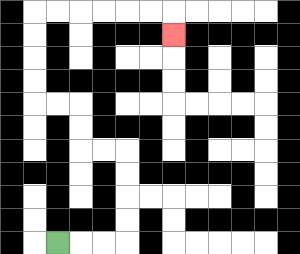{'start': '[2, 10]', 'end': '[7, 1]', 'path_directions': 'R,R,R,U,U,U,U,L,L,U,U,L,L,U,U,U,U,R,R,R,R,R,R,D', 'path_coordinates': '[[2, 10], [3, 10], [4, 10], [5, 10], [5, 9], [5, 8], [5, 7], [5, 6], [4, 6], [3, 6], [3, 5], [3, 4], [2, 4], [1, 4], [1, 3], [1, 2], [1, 1], [1, 0], [2, 0], [3, 0], [4, 0], [5, 0], [6, 0], [7, 0], [7, 1]]'}